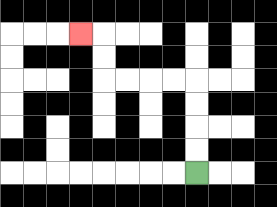{'start': '[8, 7]', 'end': '[3, 1]', 'path_directions': 'U,U,U,U,L,L,L,L,U,U,L', 'path_coordinates': '[[8, 7], [8, 6], [8, 5], [8, 4], [8, 3], [7, 3], [6, 3], [5, 3], [4, 3], [4, 2], [4, 1], [3, 1]]'}